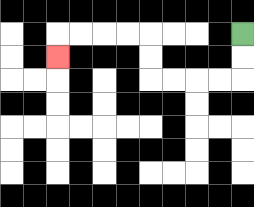{'start': '[10, 1]', 'end': '[2, 2]', 'path_directions': 'D,D,L,L,L,L,U,U,L,L,L,L,D', 'path_coordinates': '[[10, 1], [10, 2], [10, 3], [9, 3], [8, 3], [7, 3], [6, 3], [6, 2], [6, 1], [5, 1], [4, 1], [3, 1], [2, 1], [2, 2]]'}